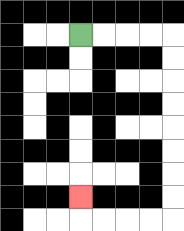{'start': '[3, 1]', 'end': '[3, 8]', 'path_directions': 'R,R,R,R,D,D,D,D,D,D,D,D,L,L,L,L,U', 'path_coordinates': '[[3, 1], [4, 1], [5, 1], [6, 1], [7, 1], [7, 2], [7, 3], [7, 4], [7, 5], [7, 6], [7, 7], [7, 8], [7, 9], [6, 9], [5, 9], [4, 9], [3, 9], [3, 8]]'}